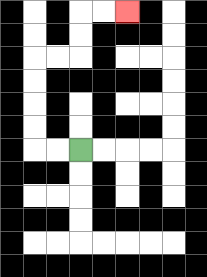{'start': '[3, 6]', 'end': '[5, 0]', 'path_directions': 'L,L,U,U,U,U,R,R,U,U,R,R', 'path_coordinates': '[[3, 6], [2, 6], [1, 6], [1, 5], [1, 4], [1, 3], [1, 2], [2, 2], [3, 2], [3, 1], [3, 0], [4, 0], [5, 0]]'}